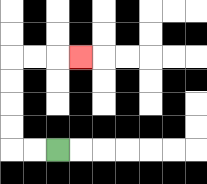{'start': '[2, 6]', 'end': '[3, 2]', 'path_directions': 'L,L,U,U,U,U,R,R,R', 'path_coordinates': '[[2, 6], [1, 6], [0, 6], [0, 5], [0, 4], [0, 3], [0, 2], [1, 2], [2, 2], [3, 2]]'}